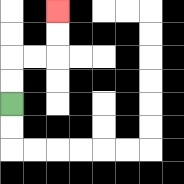{'start': '[0, 4]', 'end': '[2, 0]', 'path_directions': 'U,U,R,R,U,U', 'path_coordinates': '[[0, 4], [0, 3], [0, 2], [1, 2], [2, 2], [2, 1], [2, 0]]'}